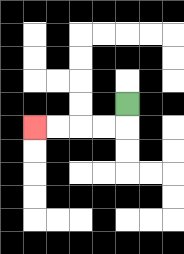{'start': '[5, 4]', 'end': '[1, 5]', 'path_directions': 'D,L,L,L,L', 'path_coordinates': '[[5, 4], [5, 5], [4, 5], [3, 5], [2, 5], [1, 5]]'}